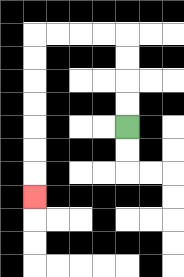{'start': '[5, 5]', 'end': '[1, 8]', 'path_directions': 'U,U,U,U,L,L,L,L,D,D,D,D,D,D,D', 'path_coordinates': '[[5, 5], [5, 4], [5, 3], [5, 2], [5, 1], [4, 1], [3, 1], [2, 1], [1, 1], [1, 2], [1, 3], [1, 4], [1, 5], [1, 6], [1, 7], [1, 8]]'}